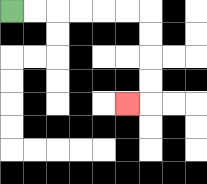{'start': '[0, 0]', 'end': '[5, 4]', 'path_directions': 'R,R,R,R,R,R,D,D,D,D,L', 'path_coordinates': '[[0, 0], [1, 0], [2, 0], [3, 0], [4, 0], [5, 0], [6, 0], [6, 1], [6, 2], [6, 3], [6, 4], [5, 4]]'}